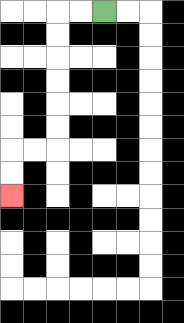{'start': '[4, 0]', 'end': '[0, 8]', 'path_directions': 'L,L,D,D,D,D,D,D,L,L,D,D', 'path_coordinates': '[[4, 0], [3, 0], [2, 0], [2, 1], [2, 2], [2, 3], [2, 4], [2, 5], [2, 6], [1, 6], [0, 6], [0, 7], [0, 8]]'}